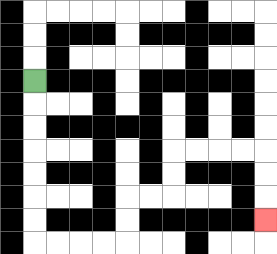{'start': '[1, 3]', 'end': '[11, 9]', 'path_directions': 'D,D,D,D,D,D,D,R,R,R,R,U,U,R,R,U,U,R,R,R,R,D,D,D', 'path_coordinates': '[[1, 3], [1, 4], [1, 5], [1, 6], [1, 7], [1, 8], [1, 9], [1, 10], [2, 10], [3, 10], [4, 10], [5, 10], [5, 9], [5, 8], [6, 8], [7, 8], [7, 7], [7, 6], [8, 6], [9, 6], [10, 6], [11, 6], [11, 7], [11, 8], [11, 9]]'}